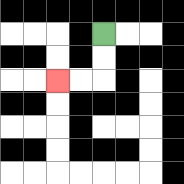{'start': '[4, 1]', 'end': '[2, 3]', 'path_directions': 'D,D,L,L', 'path_coordinates': '[[4, 1], [4, 2], [4, 3], [3, 3], [2, 3]]'}